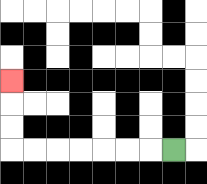{'start': '[7, 6]', 'end': '[0, 3]', 'path_directions': 'L,L,L,L,L,L,L,U,U,U', 'path_coordinates': '[[7, 6], [6, 6], [5, 6], [4, 6], [3, 6], [2, 6], [1, 6], [0, 6], [0, 5], [0, 4], [0, 3]]'}